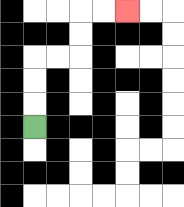{'start': '[1, 5]', 'end': '[5, 0]', 'path_directions': 'U,U,U,R,R,U,U,R,R', 'path_coordinates': '[[1, 5], [1, 4], [1, 3], [1, 2], [2, 2], [3, 2], [3, 1], [3, 0], [4, 0], [5, 0]]'}